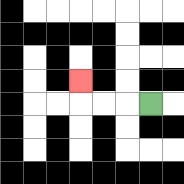{'start': '[6, 4]', 'end': '[3, 3]', 'path_directions': 'L,L,L,U', 'path_coordinates': '[[6, 4], [5, 4], [4, 4], [3, 4], [3, 3]]'}